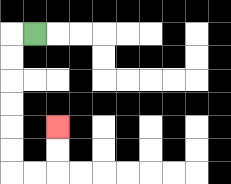{'start': '[1, 1]', 'end': '[2, 5]', 'path_directions': 'L,D,D,D,D,D,D,R,R,U,U', 'path_coordinates': '[[1, 1], [0, 1], [0, 2], [0, 3], [0, 4], [0, 5], [0, 6], [0, 7], [1, 7], [2, 7], [2, 6], [2, 5]]'}